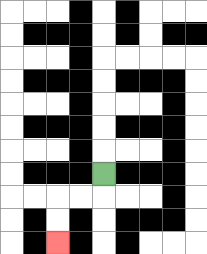{'start': '[4, 7]', 'end': '[2, 10]', 'path_directions': 'D,L,L,D,D', 'path_coordinates': '[[4, 7], [4, 8], [3, 8], [2, 8], [2, 9], [2, 10]]'}